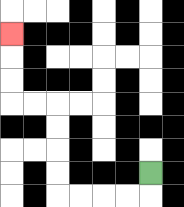{'start': '[6, 7]', 'end': '[0, 1]', 'path_directions': 'D,L,L,L,L,U,U,U,U,L,L,U,U,U', 'path_coordinates': '[[6, 7], [6, 8], [5, 8], [4, 8], [3, 8], [2, 8], [2, 7], [2, 6], [2, 5], [2, 4], [1, 4], [0, 4], [0, 3], [0, 2], [0, 1]]'}